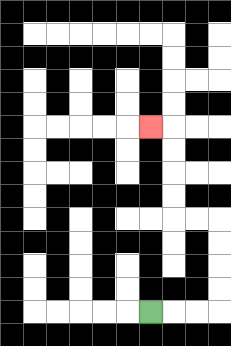{'start': '[6, 13]', 'end': '[6, 5]', 'path_directions': 'R,R,R,U,U,U,U,L,L,U,U,U,U,L', 'path_coordinates': '[[6, 13], [7, 13], [8, 13], [9, 13], [9, 12], [9, 11], [9, 10], [9, 9], [8, 9], [7, 9], [7, 8], [7, 7], [7, 6], [7, 5], [6, 5]]'}